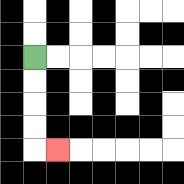{'start': '[1, 2]', 'end': '[2, 6]', 'path_directions': 'D,D,D,D,R', 'path_coordinates': '[[1, 2], [1, 3], [1, 4], [1, 5], [1, 6], [2, 6]]'}